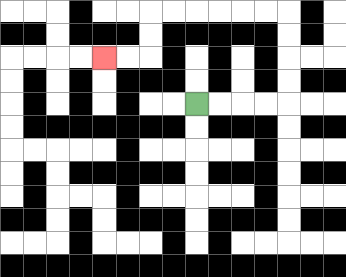{'start': '[8, 4]', 'end': '[4, 2]', 'path_directions': 'R,R,R,R,U,U,U,U,L,L,L,L,L,L,D,D,L,L', 'path_coordinates': '[[8, 4], [9, 4], [10, 4], [11, 4], [12, 4], [12, 3], [12, 2], [12, 1], [12, 0], [11, 0], [10, 0], [9, 0], [8, 0], [7, 0], [6, 0], [6, 1], [6, 2], [5, 2], [4, 2]]'}